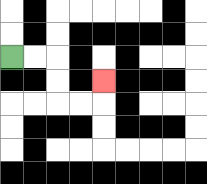{'start': '[0, 2]', 'end': '[4, 3]', 'path_directions': 'R,R,D,D,R,R,U', 'path_coordinates': '[[0, 2], [1, 2], [2, 2], [2, 3], [2, 4], [3, 4], [4, 4], [4, 3]]'}